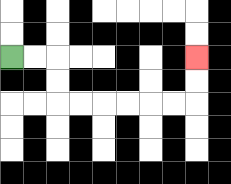{'start': '[0, 2]', 'end': '[8, 2]', 'path_directions': 'R,R,D,D,R,R,R,R,R,R,U,U', 'path_coordinates': '[[0, 2], [1, 2], [2, 2], [2, 3], [2, 4], [3, 4], [4, 4], [5, 4], [6, 4], [7, 4], [8, 4], [8, 3], [8, 2]]'}